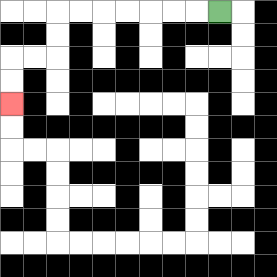{'start': '[9, 0]', 'end': '[0, 4]', 'path_directions': 'L,L,L,L,L,L,L,D,D,L,L,D,D', 'path_coordinates': '[[9, 0], [8, 0], [7, 0], [6, 0], [5, 0], [4, 0], [3, 0], [2, 0], [2, 1], [2, 2], [1, 2], [0, 2], [0, 3], [0, 4]]'}